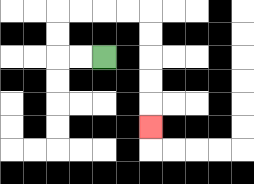{'start': '[4, 2]', 'end': '[6, 5]', 'path_directions': 'L,L,U,U,R,R,R,R,D,D,D,D,D', 'path_coordinates': '[[4, 2], [3, 2], [2, 2], [2, 1], [2, 0], [3, 0], [4, 0], [5, 0], [6, 0], [6, 1], [6, 2], [6, 3], [6, 4], [6, 5]]'}